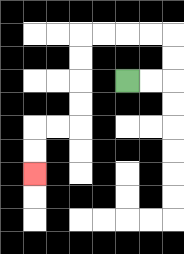{'start': '[5, 3]', 'end': '[1, 7]', 'path_directions': 'R,R,U,U,L,L,L,L,D,D,D,D,L,L,D,D', 'path_coordinates': '[[5, 3], [6, 3], [7, 3], [7, 2], [7, 1], [6, 1], [5, 1], [4, 1], [3, 1], [3, 2], [3, 3], [3, 4], [3, 5], [2, 5], [1, 5], [1, 6], [1, 7]]'}